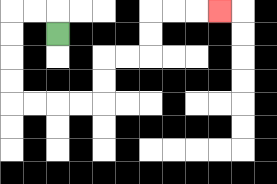{'start': '[2, 1]', 'end': '[9, 0]', 'path_directions': 'U,L,L,D,D,D,D,R,R,R,R,U,U,R,R,U,U,R,R,R', 'path_coordinates': '[[2, 1], [2, 0], [1, 0], [0, 0], [0, 1], [0, 2], [0, 3], [0, 4], [1, 4], [2, 4], [3, 4], [4, 4], [4, 3], [4, 2], [5, 2], [6, 2], [6, 1], [6, 0], [7, 0], [8, 0], [9, 0]]'}